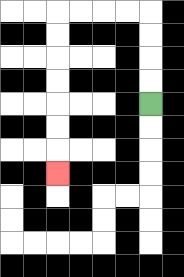{'start': '[6, 4]', 'end': '[2, 7]', 'path_directions': 'U,U,U,U,L,L,L,L,D,D,D,D,D,D,D', 'path_coordinates': '[[6, 4], [6, 3], [6, 2], [6, 1], [6, 0], [5, 0], [4, 0], [3, 0], [2, 0], [2, 1], [2, 2], [2, 3], [2, 4], [2, 5], [2, 6], [2, 7]]'}